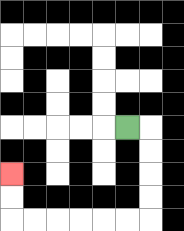{'start': '[5, 5]', 'end': '[0, 7]', 'path_directions': 'R,D,D,D,D,L,L,L,L,L,L,U,U', 'path_coordinates': '[[5, 5], [6, 5], [6, 6], [6, 7], [6, 8], [6, 9], [5, 9], [4, 9], [3, 9], [2, 9], [1, 9], [0, 9], [0, 8], [0, 7]]'}